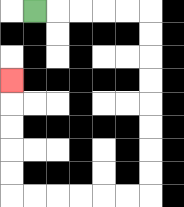{'start': '[1, 0]', 'end': '[0, 3]', 'path_directions': 'R,R,R,R,R,D,D,D,D,D,D,D,D,L,L,L,L,L,L,U,U,U,U,U', 'path_coordinates': '[[1, 0], [2, 0], [3, 0], [4, 0], [5, 0], [6, 0], [6, 1], [6, 2], [6, 3], [6, 4], [6, 5], [6, 6], [6, 7], [6, 8], [5, 8], [4, 8], [3, 8], [2, 8], [1, 8], [0, 8], [0, 7], [0, 6], [0, 5], [0, 4], [0, 3]]'}